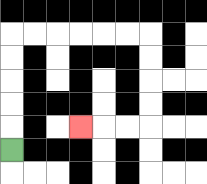{'start': '[0, 6]', 'end': '[3, 5]', 'path_directions': 'U,U,U,U,U,R,R,R,R,R,R,D,D,D,D,L,L,L', 'path_coordinates': '[[0, 6], [0, 5], [0, 4], [0, 3], [0, 2], [0, 1], [1, 1], [2, 1], [3, 1], [4, 1], [5, 1], [6, 1], [6, 2], [6, 3], [6, 4], [6, 5], [5, 5], [4, 5], [3, 5]]'}